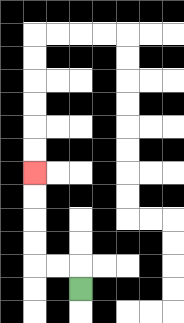{'start': '[3, 12]', 'end': '[1, 7]', 'path_directions': 'U,L,L,U,U,U,U', 'path_coordinates': '[[3, 12], [3, 11], [2, 11], [1, 11], [1, 10], [1, 9], [1, 8], [1, 7]]'}